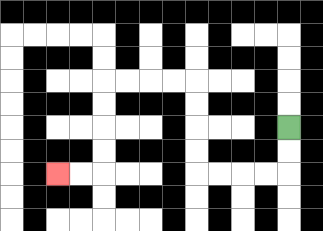{'start': '[12, 5]', 'end': '[2, 7]', 'path_directions': 'D,D,L,L,L,L,U,U,U,U,L,L,L,L,D,D,D,D,L,L', 'path_coordinates': '[[12, 5], [12, 6], [12, 7], [11, 7], [10, 7], [9, 7], [8, 7], [8, 6], [8, 5], [8, 4], [8, 3], [7, 3], [6, 3], [5, 3], [4, 3], [4, 4], [4, 5], [4, 6], [4, 7], [3, 7], [2, 7]]'}